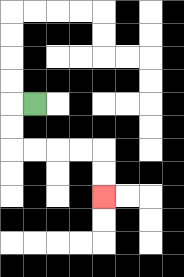{'start': '[1, 4]', 'end': '[4, 8]', 'path_directions': 'L,D,D,R,R,R,R,D,D', 'path_coordinates': '[[1, 4], [0, 4], [0, 5], [0, 6], [1, 6], [2, 6], [3, 6], [4, 6], [4, 7], [4, 8]]'}